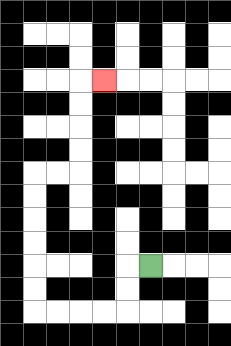{'start': '[6, 11]', 'end': '[4, 3]', 'path_directions': 'L,D,D,L,L,L,L,U,U,U,U,U,U,R,R,U,U,U,U,R', 'path_coordinates': '[[6, 11], [5, 11], [5, 12], [5, 13], [4, 13], [3, 13], [2, 13], [1, 13], [1, 12], [1, 11], [1, 10], [1, 9], [1, 8], [1, 7], [2, 7], [3, 7], [3, 6], [3, 5], [3, 4], [3, 3], [4, 3]]'}